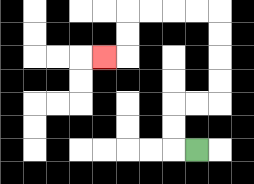{'start': '[8, 6]', 'end': '[4, 2]', 'path_directions': 'L,U,U,R,R,U,U,U,U,L,L,L,L,D,D,L', 'path_coordinates': '[[8, 6], [7, 6], [7, 5], [7, 4], [8, 4], [9, 4], [9, 3], [9, 2], [9, 1], [9, 0], [8, 0], [7, 0], [6, 0], [5, 0], [5, 1], [5, 2], [4, 2]]'}